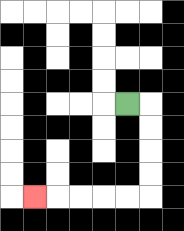{'start': '[5, 4]', 'end': '[1, 8]', 'path_directions': 'R,D,D,D,D,L,L,L,L,L', 'path_coordinates': '[[5, 4], [6, 4], [6, 5], [6, 6], [6, 7], [6, 8], [5, 8], [4, 8], [3, 8], [2, 8], [1, 8]]'}